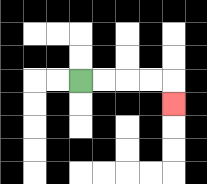{'start': '[3, 3]', 'end': '[7, 4]', 'path_directions': 'R,R,R,R,D', 'path_coordinates': '[[3, 3], [4, 3], [5, 3], [6, 3], [7, 3], [7, 4]]'}